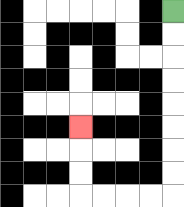{'start': '[7, 0]', 'end': '[3, 5]', 'path_directions': 'D,D,D,D,D,D,D,D,L,L,L,L,U,U,U', 'path_coordinates': '[[7, 0], [7, 1], [7, 2], [7, 3], [7, 4], [7, 5], [7, 6], [7, 7], [7, 8], [6, 8], [5, 8], [4, 8], [3, 8], [3, 7], [3, 6], [3, 5]]'}